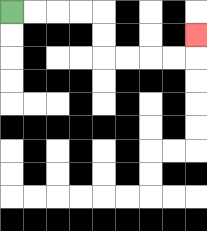{'start': '[0, 0]', 'end': '[8, 1]', 'path_directions': 'R,R,R,R,D,D,R,R,R,R,U', 'path_coordinates': '[[0, 0], [1, 0], [2, 0], [3, 0], [4, 0], [4, 1], [4, 2], [5, 2], [6, 2], [7, 2], [8, 2], [8, 1]]'}